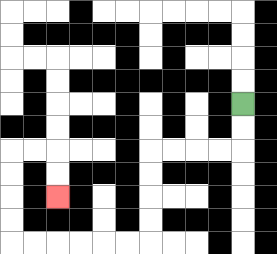{'start': '[10, 4]', 'end': '[2, 8]', 'path_directions': 'D,D,L,L,L,L,D,D,D,D,L,L,L,L,L,L,U,U,U,U,R,R,D,D', 'path_coordinates': '[[10, 4], [10, 5], [10, 6], [9, 6], [8, 6], [7, 6], [6, 6], [6, 7], [6, 8], [6, 9], [6, 10], [5, 10], [4, 10], [3, 10], [2, 10], [1, 10], [0, 10], [0, 9], [0, 8], [0, 7], [0, 6], [1, 6], [2, 6], [2, 7], [2, 8]]'}